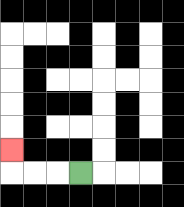{'start': '[3, 7]', 'end': '[0, 6]', 'path_directions': 'L,L,L,U', 'path_coordinates': '[[3, 7], [2, 7], [1, 7], [0, 7], [0, 6]]'}